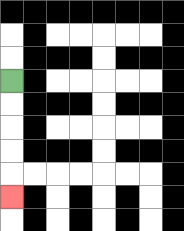{'start': '[0, 3]', 'end': '[0, 8]', 'path_directions': 'D,D,D,D,D', 'path_coordinates': '[[0, 3], [0, 4], [0, 5], [0, 6], [0, 7], [0, 8]]'}